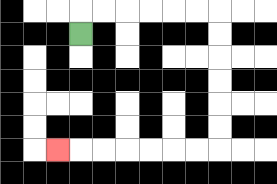{'start': '[3, 1]', 'end': '[2, 6]', 'path_directions': 'U,R,R,R,R,R,R,D,D,D,D,D,D,L,L,L,L,L,L,L', 'path_coordinates': '[[3, 1], [3, 0], [4, 0], [5, 0], [6, 0], [7, 0], [8, 0], [9, 0], [9, 1], [9, 2], [9, 3], [9, 4], [9, 5], [9, 6], [8, 6], [7, 6], [6, 6], [5, 6], [4, 6], [3, 6], [2, 6]]'}